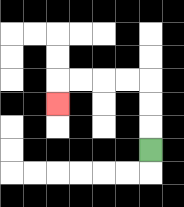{'start': '[6, 6]', 'end': '[2, 4]', 'path_directions': 'U,U,U,L,L,L,L,D', 'path_coordinates': '[[6, 6], [6, 5], [6, 4], [6, 3], [5, 3], [4, 3], [3, 3], [2, 3], [2, 4]]'}